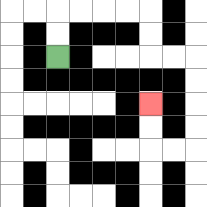{'start': '[2, 2]', 'end': '[6, 4]', 'path_directions': 'U,U,R,R,R,R,D,D,R,R,D,D,D,D,L,L,U,U', 'path_coordinates': '[[2, 2], [2, 1], [2, 0], [3, 0], [4, 0], [5, 0], [6, 0], [6, 1], [6, 2], [7, 2], [8, 2], [8, 3], [8, 4], [8, 5], [8, 6], [7, 6], [6, 6], [6, 5], [6, 4]]'}